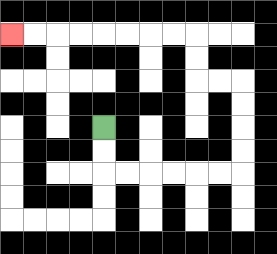{'start': '[4, 5]', 'end': '[0, 1]', 'path_directions': 'D,D,R,R,R,R,R,R,U,U,U,U,L,L,U,U,L,L,L,L,L,L,L,L', 'path_coordinates': '[[4, 5], [4, 6], [4, 7], [5, 7], [6, 7], [7, 7], [8, 7], [9, 7], [10, 7], [10, 6], [10, 5], [10, 4], [10, 3], [9, 3], [8, 3], [8, 2], [8, 1], [7, 1], [6, 1], [5, 1], [4, 1], [3, 1], [2, 1], [1, 1], [0, 1]]'}